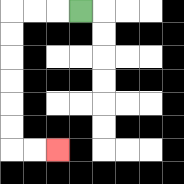{'start': '[3, 0]', 'end': '[2, 6]', 'path_directions': 'L,L,L,D,D,D,D,D,D,R,R', 'path_coordinates': '[[3, 0], [2, 0], [1, 0], [0, 0], [0, 1], [0, 2], [0, 3], [0, 4], [0, 5], [0, 6], [1, 6], [2, 6]]'}